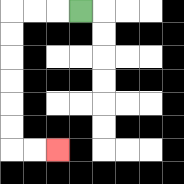{'start': '[3, 0]', 'end': '[2, 6]', 'path_directions': 'L,L,L,D,D,D,D,D,D,R,R', 'path_coordinates': '[[3, 0], [2, 0], [1, 0], [0, 0], [0, 1], [0, 2], [0, 3], [0, 4], [0, 5], [0, 6], [1, 6], [2, 6]]'}